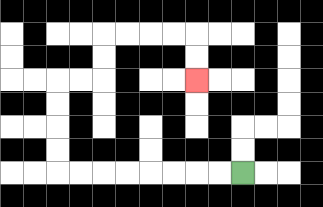{'start': '[10, 7]', 'end': '[8, 3]', 'path_directions': 'L,L,L,L,L,L,L,L,U,U,U,U,R,R,U,U,R,R,R,R,D,D', 'path_coordinates': '[[10, 7], [9, 7], [8, 7], [7, 7], [6, 7], [5, 7], [4, 7], [3, 7], [2, 7], [2, 6], [2, 5], [2, 4], [2, 3], [3, 3], [4, 3], [4, 2], [4, 1], [5, 1], [6, 1], [7, 1], [8, 1], [8, 2], [8, 3]]'}